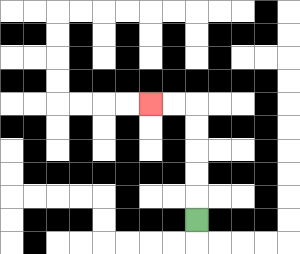{'start': '[8, 9]', 'end': '[6, 4]', 'path_directions': 'U,U,U,U,U,L,L', 'path_coordinates': '[[8, 9], [8, 8], [8, 7], [8, 6], [8, 5], [8, 4], [7, 4], [6, 4]]'}